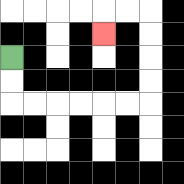{'start': '[0, 2]', 'end': '[4, 1]', 'path_directions': 'D,D,R,R,R,R,R,R,U,U,U,U,L,L,D', 'path_coordinates': '[[0, 2], [0, 3], [0, 4], [1, 4], [2, 4], [3, 4], [4, 4], [5, 4], [6, 4], [6, 3], [6, 2], [6, 1], [6, 0], [5, 0], [4, 0], [4, 1]]'}